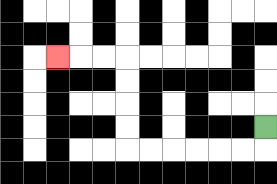{'start': '[11, 5]', 'end': '[2, 2]', 'path_directions': 'D,L,L,L,L,L,L,U,U,U,U,L,L,L', 'path_coordinates': '[[11, 5], [11, 6], [10, 6], [9, 6], [8, 6], [7, 6], [6, 6], [5, 6], [5, 5], [5, 4], [5, 3], [5, 2], [4, 2], [3, 2], [2, 2]]'}